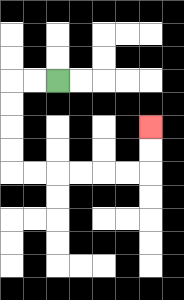{'start': '[2, 3]', 'end': '[6, 5]', 'path_directions': 'L,L,D,D,D,D,R,R,R,R,R,R,U,U', 'path_coordinates': '[[2, 3], [1, 3], [0, 3], [0, 4], [0, 5], [0, 6], [0, 7], [1, 7], [2, 7], [3, 7], [4, 7], [5, 7], [6, 7], [6, 6], [6, 5]]'}